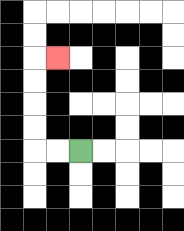{'start': '[3, 6]', 'end': '[2, 2]', 'path_directions': 'L,L,U,U,U,U,R', 'path_coordinates': '[[3, 6], [2, 6], [1, 6], [1, 5], [1, 4], [1, 3], [1, 2], [2, 2]]'}